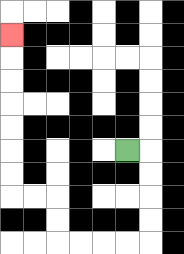{'start': '[5, 6]', 'end': '[0, 1]', 'path_directions': 'R,D,D,D,D,L,L,L,L,U,U,L,L,U,U,U,U,U,U,U', 'path_coordinates': '[[5, 6], [6, 6], [6, 7], [6, 8], [6, 9], [6, 10], [5, 10], [4, 10], [3, 10], [2, 10], [2, 9], [2, 8], [1, 8], [0, 8], [0, 7], [0, 6], [0, 5], [0, 4], [0, 3], [0, 2], [0, 1]]'}